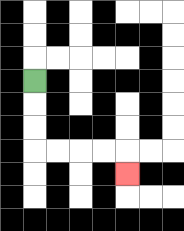{'start': '[1, 3]', 'end': '[5, 7]', 'path_directions': 'D,D,D,R,R,R,R,D', 'path_coordinates': '[[1, 3], [1, 4], [1, 5], [1, 6], [2, 6], [3, 6], [4, 6], [5, 6], [5, 7]]'}